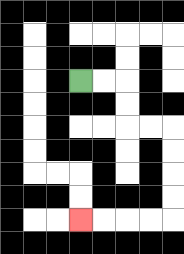{'start': '[3, 3]', 'end': '[3, 9]', 'path_directions': 'R,R,D,D,R,R,D,D,D,D,L,L,L,L', 'path_coordinates': '[[3, 3], [4, 3], [5, 3], [5, 4], [5, 5], [6, 5], [7, 5], [7, 6], [7, 7], [7, 8], [7, 9], [6, 9], [5, 9], [4, 9], [3, 9]]'}